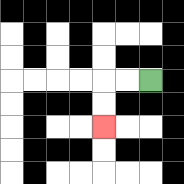{'start': '[6, 3]', 'end': '[4, 5]', 'path_directions': 'L,L,D,D', 'path_coordinates': '[[6, 3], [5, 3], [4, 3], [4, 4], [4, 5]]'}